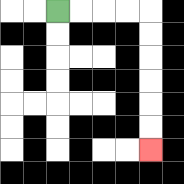{'start': '[2, 0]', 'end': '[6, 6]', 'path_directions': 'R,R,R,R,D,D,D,D,D,D', 'path_coordinates': '[[2, 0], [3, 0], [4, 0], [5, 0], [6, 0], [6, 1], [6, 2], [6, 3], [6, 4], [6, 5], [6, 6]]'}